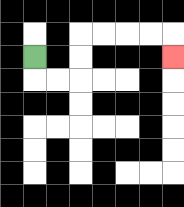{'start': '[1, 2]', 'end': '[7, 2]', 'path_directions': 'D,R,R,U,U,R,R,R,R,D', 'path_coordinates': '[[1, 2], [1, 3], [2, 3], [3, 3], [3, 2], [3, 1], [4, 1], [5, 1], [6, 1], [7, 1], [7, 2]]'}